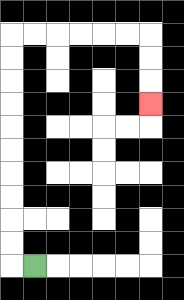{'start': '[1, 11]', 'end': '[6, 4]', 'path_directions': 'L,U,U,U,U,U,U,U,U,U,U,R,R,R,R,R,R,D,D,D', 'path_coordinates': '[[1, 11], [0, 11], [0, 10], [0, 9], [0, 8], [0, 7], [0, 6], [0, 5], [0, 4], [0, 3], [0, 2], [0, 1], [1, 1], [2, 1], [3, 1], [4, 1], [5, 1], [6, 1], [6, 2], [6, 3], [6, 4]]'}